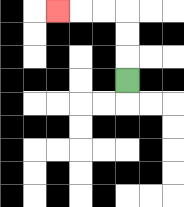{'start': '[5, 3]', 'end': '[2, 0]', 'path_directions': 'U,U,U,L,L,L', 'path_coordinates': '[[5, 3], [5, 2], [5, 1], [5, 0], [4, 0], [3, 0], [2, 0]]'}